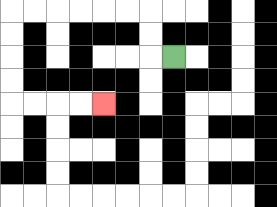{'start': '[7, 2]', 'end': '[4, 4]', 'path_directions': 'L,U,U,L,L,L,L,L,L,D,D,D,D,R,R,R,R', 'path_coordinates': '[[7, 2], [6, 2], [6, 1], [6, 0], [5, 0], [4, 0], [3, 0], [2, 0], [1, 0], [0, 0], [0, 1], [0, 2], [0, 3], [0, 4], [1, 4], [2, 4], [3, 4], [4, 4]]'}